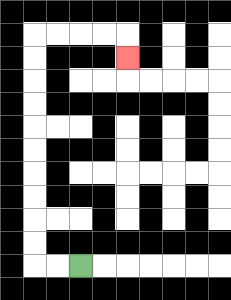{'start': '[3, 11]', 'end': '[5, 2]', 'path_directions': 'L,L,U,U,U,U,U,U,U,U,U,U,R,R,R,R,D', 'path_coordinates': '[[3, 11], [2, 11], [1, 11], [1, 10], [1, 9], [1, 8], [1, 7], [1, 6], [1, 5], [1, 4], [1, 3], [1, 2], [1, 1], [2, 1], [3, 1], [4, 1], [5, 1], [5, 2]]'}